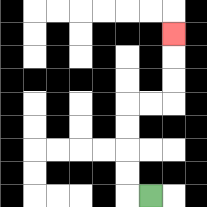{'start': '[6, 8]', 'end': '[7, 1]', 'path_directions': 'L,U,U,U,U,R,R,U,U,U', 'path_coordinates': '[[6, 8], [5, 8], [5, 7], [5, 6], [5, 5], [5, 4], [6, 4], [7, 4], [7, 3], [7, 2], [7, 1]]'}